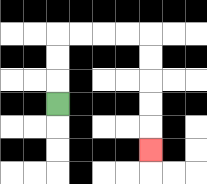{'start': '[2, 4]', 'end': '[6, 6]', 'path_directions': 'U,U,U,R,R,R,R,D,D,D,D,D', 'path_coordinates': '[[2, 4], [2, 3], [2, 2], [2, 1], [3, 1], [4, 1], [5, 1], [6, 1], [6, 2], [6, 3], [6, 4], [6, 5], [6, 6]]'}